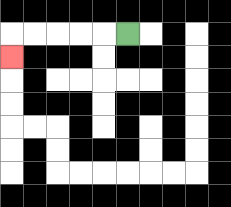{'start': '[5, 1]', 'end': '[0, 2]', 'path_directions': 'L,L,L,L,L,D', 'path_coordinates': '[[5, 1], [4, 1], [3, 1], [2, 1], [1, 1], [0, 1], [0, 2]]'}